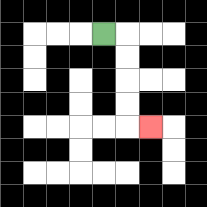{'start': '[4, 1]', 'end': '[6, 5]', 'path_directions': 'R,D,D,D,D,R', 'path_coordinates': '[[4, 1], [5, 1], [5, 2], [5, 3], [5, 4], [5, 5], [6, 5]]'}